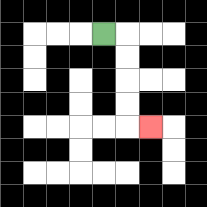{'start': '[4, 1]', 'end': '[6, 5]', 'path_directions': 'R,D,D,D,D,R', 'path_coordinates': '[[4, 1], [5, 1], [5, 2], [5, 3], [5, 4], [5, 5], [6, 5]]'}